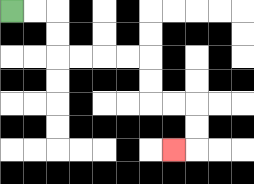{'start': '[0, 0]', 'end': '[7, 6]', 'path_directions': 'R,R,D,D,R,R,R,R,D,D,R,R,D,D,L', 'path_coordinates': '[[0, 0], [1, 0], [2, 0], [2, 1], [2, 2], [3, 2], [4, 2], [5, 2], [6, 2], [6, 3], [6, 4], [7, 4], [8, 4], [8, 5], [8, 6], [7, 6]]'}